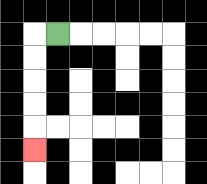{'start': '[2, 1]', 'end': '[1, 6]', 'path_directions': 'L,D,D,D,D,D', 'path_coordinates': '[[2, 1], [1, 1], [1, 2], [1, 3], [1, 4], [1, 5], [1, 6]]'}